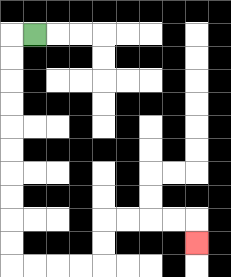{'start': '[1, 1]', 'end': '[8, 10]', 'path_directions': 'L,D,D,D,D,D,D,D,D,D,D,R,R,R,R,U,U,R,R,R,R,D', 'path_coordinates': '[[1, 1], [0, 1], [0, 2], [0, 3], [0, 4], [0, 5], [0, 6], [0, 7], [0, 8], [0, 9], [0, 10], [0, 11], [1, 11], [2, 11], [3, 11], [4, 11], [4, 10], [4, 9], [5, 9], [6, 9], [7, 9], [8, 9], [8, 10]]'}